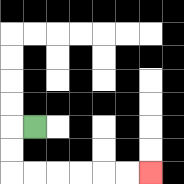{'start': '[1, 5]', 'end': '[6, 7]', 'path_directions': 'L,D,D,R,R,R,R,R,R', 'path_coordinates': '[[1, 5], [0, 5], [0, 6], [0, 7], [1, 7], [2, 7], [3, 7], [4, 7], [5, 7], [6, 7]]'}